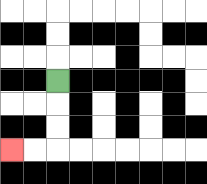{'start': '[2, 3]', 'end': '[0, 6]', 'path_directions': 'D,D,D,L,L', 'path_coordinates': '[[2, 3], [2, 4], [2, 5], [2, 6], [1, 6], [0, 6]]'}